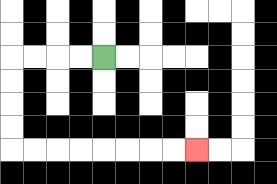{'start': '[4, 2]', 'end': '[8, 6]', 'path_directions': 'L,L,L,L,D,D,D,D,R,R,R,R,R,R,R,R', 'path_coordinates': '[[4, 2], [3, 2], [2, 2], [1, 2], [0, 2], [0, 3], [0, 4], [0, 5], [0, 6], [1, 6], [2, 6], [3, 6], [4, 6], [5, 6], [6, 6], [7, 6], [8, 6]]'}